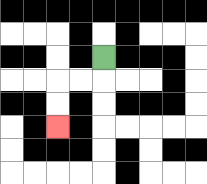{'start': '[4, 2]', 'end': '[2, 5]', 'path_directions': 'D,L,L,D,D', 'path_coordinates': '[[4, 2], [4, 3], [3, 3], [2, 3], [2, 4], [2, 5]]'}